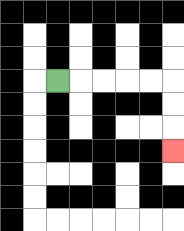{'start': '[2, 3]', 'end': '[7, 6]', 'path_directions': 'R,R,R,R,R,D,D,D', 'path_coordinates': '[[2, 3], [3, 3], [4, 3], [5, 3], [6, 3], [7, 3], [7, 4], [7, 5], [7, 6]]'}